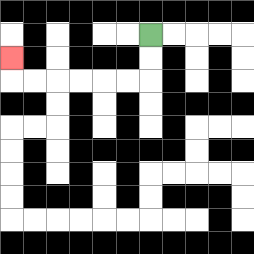{'start': '[6, 1]', 'end': '[0, 2]', 'path_directions': 'D,D,L,L,L,L,L,L,U', 'path_coordinates': '[[6, 1], [6, 2], [6, 3], [5, 3], [4, 3], [3, 3], [2, 3], [1, 3], [0, 3], [0, 2]]'}